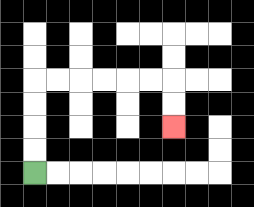{'start': '[1, 7]', 'end': '[7, 5]', 'path_directions': 'U,U,U,U,R,R,R,R,R,R,D,D', 'path_coordinates': '[[1, 7], [1, 6], [1, 5], [1, 4], [1, 3], [2, 3], [3, 3], [4, 3], [5, 3], [6, 3], [7, 3], [7, 4], [7, 5]]'}